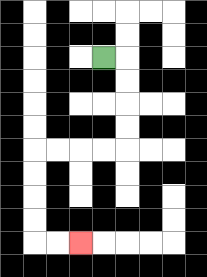{'start': '[4, 2]', 'end': '[3, 10]', 'path_directions': 'R,D,D,D,D,L,L,L,L,D,D,D,D,R,R', 'path_coordinates': '[[4, 2], [5, 2], [5, 3], [5, 4], [5, 5], [5, 6], [4, 6], [3, 6], [2, 6], [1, 6], [1, 7], [1, 8], [1, 9], [1, 10], [2, 10], [3, 10]]'}